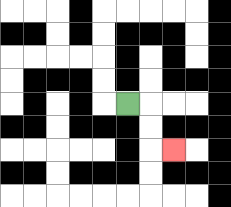{'start': '[5, 4]', 'end': '[7, 6]', 'path_directions': 'R,D,D,R', 'path_coordinates': '[[5, 4], [6, 4], [6, 5], [6, 6], [7, 6]]'}